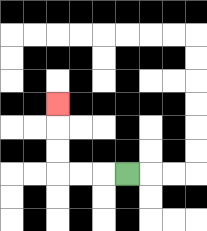{'start': '[5, 7]', 'end': '[2, 4]', 'path_directions': 'L,L,L,U,U,U', 'path_coordinates': '[[5, 7], [4, 7], [3, 7], [2, 7], [2, 6], [2, 5], [2, 4]]'}